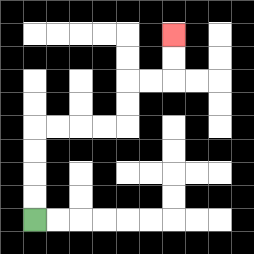{'start': '[1, 9]', 'end': '[7, 1]', 'path_directions': 'U,U,U,U,R,R,R,R,U,U,R,R,U,U', 'path_coordinates': '[[1, 9], [1, 8], [1, 7], [1, 6], [1, 5], [2, 5], [3, 5], [4, 5], [5, 5], [5, 4], [5, 3], [6, 3], [7, 3], [7, 2], [7, 1]]'}